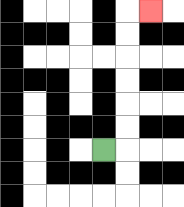{'start': '[4, 6]', 'end': '[6, 0]', 'path_directions': 'R,U,U,U,U,U,U,R', 'path_coordinates': '[[4, 6], [5, 6], [5, 5], [5, 4], [5, 3], [5, 2], [5, 1], [5, 0], [6, 0]]'}